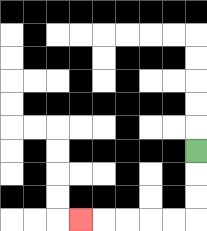{'start': '[8, 6]', 'end': '[3, 9]', 'path_directions': 'D,D,D,L,L,L,L,L', 'path_coordinates': '[[8, 6], [8, 7], [8, 8], [8, 9], [7, 9], [6, 9], [5, 9], [4, 9], [3, 9]]'}